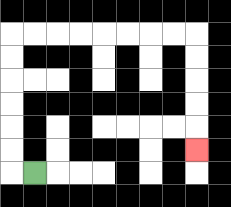{'start': '[1, 7]', 'end': '[8, 6]', 'path_directions': 'L,U,U,U,U,U,U,R,R,R,R,R,R,R,R,D,D,D,D,D', 'path_coordinates': '[[1, 7], [0, 7], [0, 6], [0, 5], [0, 4], [0, 3], [0, 2], [0, 1], [1, 1], [2, 1], [3, 1], [4, 1], [5, 1], [6, 1], [7, 1], [8, 1], [8, 2], [8, 3], [8, 4], [8, 5], [8, 6]]'}